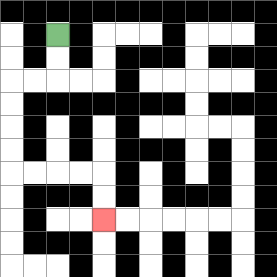{'start': '[2, 1]', 'end': '[4, 9]', 'path_directions': 'D,D,L,L,D,D,D,D,R,R,R,R,D,D', 'path_coordinates': '[[2, 1], [2, 2], [2, 3], [1, 3], [0, 3], [0, 4], [0, 5], [0, 6], [0, 7], [1, 7], [2, 7], [3, 7], [4, 7], [4, 8], [4, 9]]'}